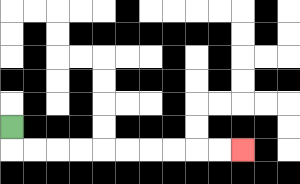{'start': '[0, 5]', 'end': '[10, 6]', 'path_directions': 'D,R,R,R,R,R,R,R,R,R,R', 'path_coordinates': '[[0, 5], [0, 6], [1, 6], [2, 6], [3, 6], [4, 6], [5, 6], [6, 6], [7, 6], [8, 6], [9, 6], [10, 6]]'}